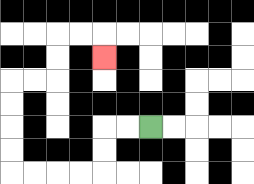{'start': '[6, 5]', 'end': '[4, 2]', 'path_directions': 'L,L,D,D,L,L,L,L,U,U,U,U,R,R,U,U,R,R,D', 'path_coordinates': '[[6, 5], [5, 5], [4, 5], [4, 6], [4, 7], [3, 7], [2, 7], [1, 7], [0, 7], [0, 6], [0, 5], [0, 4], [0, 3], [1, 3], [2, 3], [2, 2], [2, 1], [3, 1], [4, 1], [4, 2]]'}